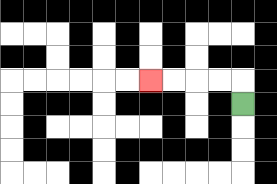{'start': '[10, 4]', 'end': '[6, 3]', 'path_directions': 'U,L,L,L,L', 'path_coordinates': '[[10, 4], [10, 3], [9, 3], [8, 3], [7, 3], [6, 3]]'}